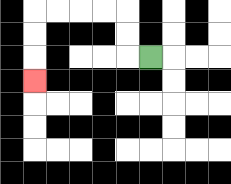{'start': '[6, 2]', 'end': '[1, 3]', 'path_directions': 'L,U,U,L,L,L,L,D,D,D', 'path_coordinates': '[[6, 2], [5, 2], [5, 1], [5, 0], [4, 0], [3, 0], [2, 0], [1, 0], [1, 1], [1, 2], [1, 3]]'}